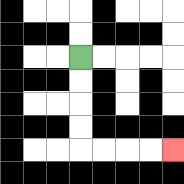{'start': '[3, 2]', 'end': '[7, 6]', 'path_directions': 'D,D,D,D,R,R,R,R', 'path_coordinates': '[[3, 2], [3, 3], [3, 4], [3, 5], [3, 6], [4, 6], [5, 6], [6, 6], [7, 6]]'}